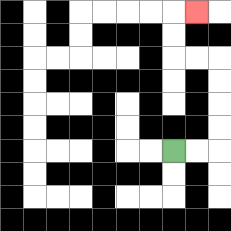{'start': '[7, 6]', 'end': '[8, 0]', 'path_directions': 'R,R,U,U,U,U,L,L,U,U,R', 'path_coordinates': '[[7, 6], [8, 6], [9, 6], [9, 5], [9, 4], [9, 3], [9, 2], [8, 2], [7, 2], [7, 1], [7, 0], [8, 0]]'}